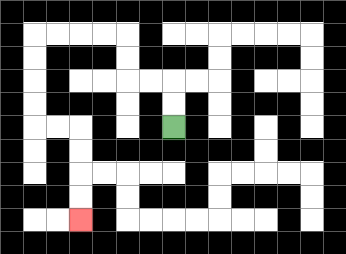{'start': '[7, 5]', 'end': '[3, 9]', 'path_directions': 'U,U,L,L,U,U,L,L,L,L,D,D,D,D,R,R,D,D,D,D', 'path_coordinates': '[[7, 5], [7, 4], [7, 3], [6, 3], [5, 3], [5, 2], [5, 1], [4, 1], [3, 1], [2, 1], [1, 1], [1, 2], [1, 3], [1, 4], [1, 5], [2, 5], [3, 5], [3, 6], [3, 7], [3, 8], [3, 9]]'}